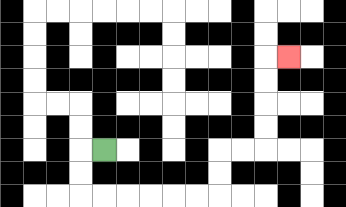{'start': '[4, 6]', 'end': '[12, 2]', 'path_directions': 'L,D,D,R,R,R,R,R,R,U,U,R,R,U,U,U,U,R', 'path_coordinates': '[[4, 6], [3, 6], [3, 7], [3, 8], [4, 8], [5, 8], [6, 8], [7, 8], [8, 8], [9, 8], [9, 7], [9, 6], [10, 6], [11, 6], [11, 5], [11, 4], [11, 3], [11, 2], [12, 2]]'}